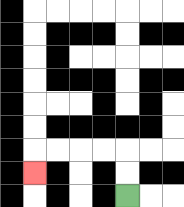{'start': '[5, 8]', 'end': '[1, 7]', 'path_directions': 'U,U,L,L,L,L,D', 'path_coordinates': '[[5, 8], [5, 7], [5, 6], [4, 6], [3, 6], [2, 6], [1, 6], [1, 7]]'}